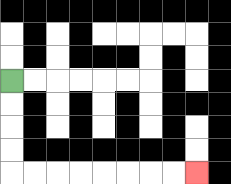{'start': '[0, 3]', 'end': '[8, 7]', 'path_directions': 'D,D,D,D,R,R,R,R,R,R,R,R', 'path_coordinates': '[[0, 3], [0, 4], [0, 5], [0, 6], [0, 7], [1, 7], [2, 7], [3, 7], [4, 7], [5, 7], [6, 7], [7, 7], [8, 7]]'}